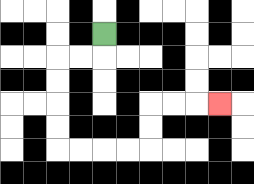{'start': '[4, 1]', 'end': '[9, 4]', 'path_directions': 'D,L,L,D,D,D,D,R,R,R,R,U,U,R,R,R', 'path_coordinates': '[[4, 1], [4, 2], [3, 2], [2, 2], [2, 3], [2, 4], [2, 5], [2, 6], [3, 6], [4, 6], [5, 6], [6, 6], [6, 5], [6, 4], [7, 4], [8, 4], [9, 4]]'}